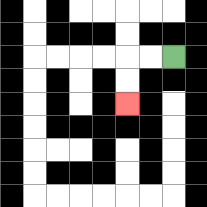{'start': '[7, 2]', 'end': '[5, 4]', 'path_directions': 'L,L,D,D', 'path_coordinates': '[[7, 2], [6, 2], [5, 2], [5, 3], [5, 4]]'}